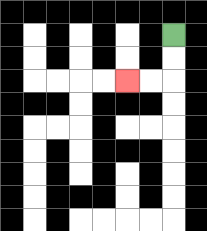{'start': '[7, 1]', 'end': '[5, 3]', 'path_directions': 'D,D,L,L', 'path_coordinates': '[[7, 1], [7, 2], [7, 3], [6, 3], [5, 3]]'}